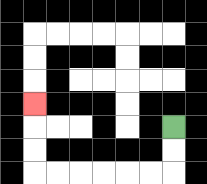{'start': '[7, 5]', 'end': '[1, 4]', 'path_directions': 'D,D,L,L,L,L,L,L,U,U,U', 'path_coordinates': '[[7, 5], [7, 6], [7, 7], [6, 7], [5, 7], [4, 7], [3, 7], [2, 7], [1, 7], [1, 6], [1, 5], [1, 4]]'}